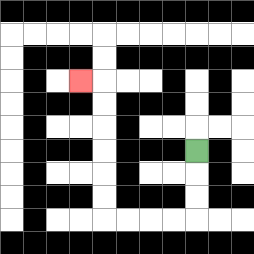{'start': '[8, 6]', 'end': '[3, 3]', 'path_directions': 'D,D,D,L,L,L,L,U,U,U,U,U,U,L', 'path_coordinates': '[[8, 6], [8, 7], [8, 8], [8, 9], [7, 9], [6, 9], [5, 9], [4, 9], [4, 8], [4, 7], [4, 6], [4, 5], [4, 4], [4, 3], [3, 3]]'}